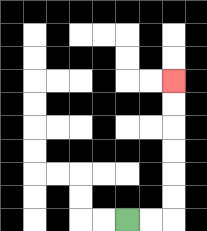{'start': '[5, 9]', 'end': '[7, 3]', 'path_directions': 'R,R,U,U,U,U,U,U', 'path_coordinates': '[[5, 9], [6, 9], [7, 9], [7, 8], [7, 7], [7, 6], [7, 5], [7, 4], [7, 3]]'}